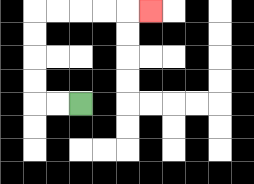{'start': '[3, 4]', 'end': '[6, 0]', 'path_directions': 'L,L,U,U,U,U,R,R,R,R,R', 'path_coordinates': '[[3, 4], [2, 4], [1, 4], [1, 3], [1, 2], [1, 1], [1, 0], [2, 0], [3, 0], [4, 0], [5, 0], [6, 0]]'}